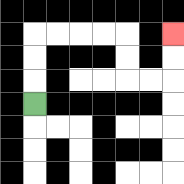{'start': '[1, 4]', 'end': '[7, 1]', 'path_directions': 'U,U,U,R,R,R,R,D,D,R,R,U,U', 'path_coordinates': '[[1, 4], [1, 3], [1, 2], [1, 1], [2, 1], [3, 1], [4, 1], [5, 1], [5, 2], [5, 3], [6, 3], [7, 3], [7, 2], [7, 1]]'}